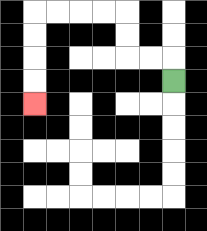{'start': '[7, 3]', 'end': '[1, 4]', 'path_directions': 'U,L,L,U,U,L,L,L,L,D,D,D,D', 'path_coordinates': '[[7, 3], [7, 2], [6, 2], [5, 2], [5, 1], [5, 0], [4, 0], [3, 0], [2, 0], [1, 0], [1, 1], [1, 2], [1, 3], [1, 4]]'}